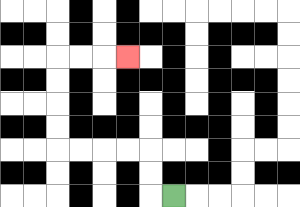{'start': '[7, 8]', 'end': '[5, 2]', 'path_directions': 'L,U,U,L,L,L,L,U,U,U,U,R,R,R', 'path_coordinates': '[[7, 8], [6, 8], [6, 7], [6, 6], [5, 6], [4, 6], [3, 6], [2, 6], [2, 5], [2, 4], [2, 3], [2, 2], [3, 2], [4, 2], [5, 2]]'}